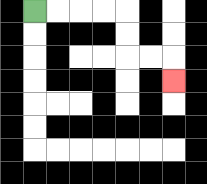{'start': '[1, 0]', 'end': '[7, 3]', 'path_directions': 'R,R,R,R,D,D,R,R,D', 'path_coordinates': '[[1, 0], [2, 0], [3, 0], [4, 0], [5, 0], [5, 1], [5, 2], [6, 2], [7, 2], [7, 3]]'}